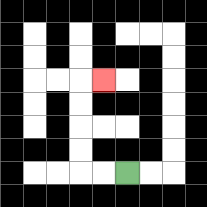{'start': '[5, 7]', 'end': '[4, 3]', 'path_directions': 'L,L,U,U,U,U,R', 'path_coordinates': '[[5, 7], [4, 7], [3, 7], [3, 6], [3, 5], [3, 4], [3, 3], [4, 3]]'}